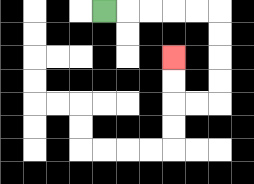{'start': '[4, 0]', 'end': '[7, 2]', 'path_directions': 'R,R,R,R,R,D,D,D,D,L,L,U,U', 'path_coordinates': '[[4, 0], [5, 0], [6, 0], [7, 0], [8, 0], [9, 0], [9, 1], [9, 2], [9, 3], [9, 4], [8, 4], [7, 4], [7, 3], [7, 2]]'}